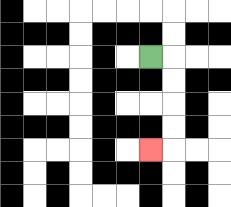{'start': '[6, 2]', 'end': '[6, 6]', 'path_directions': 'R,D,D,D,D,L', 'path_coordinates': '[[6, 2], [7, 2], [7, 3], [7, 4], [7, 5], [7, 6], [6, 6]]'}